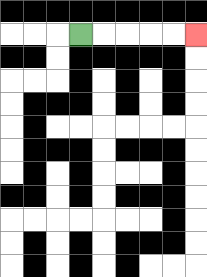{'start': '[3, 1]', 'end': '[8, 1]', 'path_directions': 'R,R,R,R,R', 'path_coordinates': '[[3, 1], [4, 1], [5, 1], [6, 1], [7, 1], [8, 1]]'}